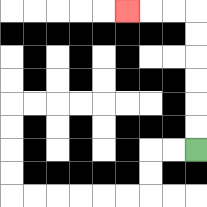{'start': '[8, 6]', 'end': '[5, 0]', 'path_directions': 'U,U,U,U,U,U,L,L,L', 'path_coordinates': '[[8, 6], [8, 5], [8, 4], [8, 3], [8, 2], [8, 1], [8, 0], [7, 0], [6, 0], [5, 0]]'}